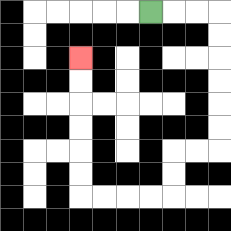{'start': '[6, 0]', 'end': '[3, 2]', 'path_directions': 'R,R,R,D,D,D,D,D,D,L,L,D,D,L,L,L,L,U,U,U,U,U,U', 'path_coordinates': '[[6, 0], [7, 0], [8, 0], [9, 0], [9, 1], [9, 2], [9, 3], [9, 4], [9, 5], [9, 6], [8, 6], [7, 6], [7, 7], [7, 8], [6, 8], [5, 8], [4, 8], [3, 8], [3, 7], [3, 6], [3, 5], [3, 4], [3, 3], [3, 2]]'}